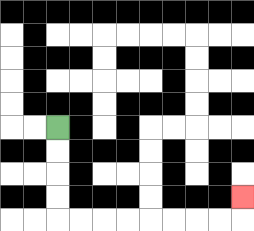{'start': '[2, 5]', 'end': '[10, 8]', 'path_directions': 'D,D,D,D,R,R,R,R,R,R,R,R,U', 'path_coordinates': '[[2, 5], [2, 6], [2, 7], [2, 8], [2, 9], [3, 9], [4, 9], [5, 9], [6, 9], [7, 9], [8, 9], [9, 9], [10, 9], [10, 8]]'}